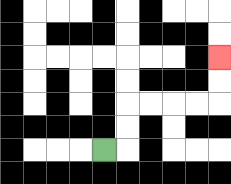{'start': '[4, 6]', 'end': '[9, 2]', 'path_directions': 'R,U,U,R,R,R,R,U,U', 'path_coordinates': '[[4, 6], [5, 6], [5, 5], [5, 4], [6, 4], [7, 4], [8, 4], [9, 4], [9, 3], [9, 2]]'}